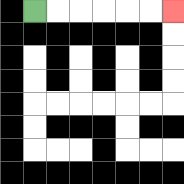{'start': '[1, 0]', 'end': '[7, 0]', 'path_directions': 'R,R,R,R,R,R', 'path_coordinates': '[[1, 0], [2, 0], [3, 0], [4, 0], [5, 0], [6, 0], [7, 0]]'}